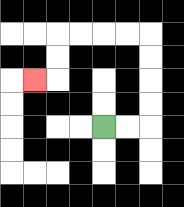{'start': '[4, 5]', 'end': '[1, 3]', 'path_directions': 'R,R,U,U,U,U,L,L,L,L,D,D,L', 'path_coordinates': '[[4, 5], [5, 5], [6, 5], [6, 4], [6, 3], [6, 2], [6, 1], [5, 1], [4, 1], [3, 1], [2, 1], [2, 2], [2, 3], [1, 3]]'}